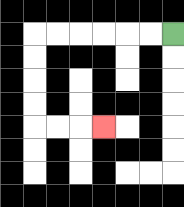{'start': '[7, 1]', 'end': '[4, 5]', 'path_directions': 'L,L,L,L,L,L,D,D,D,D,R,R,R', 'path_coordinates': '[[7, 1], [6, 1], [5, 1], [4, 1], [3, 1], [2, 1], [1, 1], [1, 2], [1, 3], [1, 4], [1, 5], [2, 5], [3, 5], [4, 5]]'}